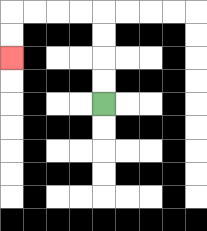{'start': '[4, 4]', 'end': '[0, 2]', 'path_directions': 'U,U,U,U,L,L,L,L,D,D', 'path_coordinates': '[[4, 4], [4, 3], [4, 2], [4, 1], [4, 0], [3, 0], [2, 0], [1, 0], [0, 0], [0, 1], [0, 2]]'}